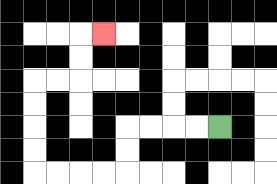{'start': '[9, 5]', 'end': '[4, 1]', 'path_directions': 'L,L,L,L,D,D,L,L,L,L,U,U,U,U,R,R,U,U,R', 'path_coordinates': '[[9, 5], [8, 5], [7, 5], [6, 5], [5, 5], [5, 6], [5, 7], [4, 7], [3, 7], [2, 7], [1, 7], [1, 6], [1, 5], [1, 4], [1, 3], [2, 3], [3, 3], [3, 2], [3, 1], [4, 1]]'}